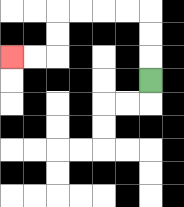{'start': '[6, 3]', 'end': '[0, 2]', 'path_directions': 'U,U,U,L,L,L,L,D,D,L,L', 'path_coordinates': '[[6, 3], [6, 2], [6, 1], [6, 0], [5, 0], [4, 0], [3, 0], [2, 0], [2, 1], [2, 2], [1, 2], [0, 2]]'}